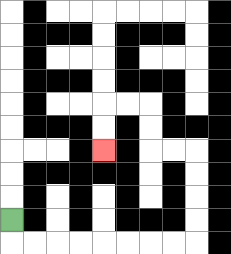{'start': '[0, 9]', 'end': '[4, 6]', 'path_directions': 'D,R,R,R,R,R,R,R,R,U,U,U,U,L,L,U,U,L,L,D,D', 'path_coordinates': '[[0, 9], [0, 10], [1, 10], [2, 10], [3, 10], [4, 10], [5, 10], [6, 10], [7, 10], [8, 10], [8, 9], [8, 8], [8, 7], [8, 6], [7, 6], [6, 6], [6, 5], [6, 4], [5, 4], [4, 4], [4, 5], [4, 6]]'}